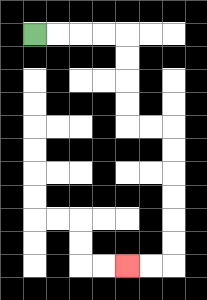{'start': '[1, 1]', 'end': '[5, 11]', 'path_directions': 'R,R,R,R,D,D,D,D,R,R,D,D,D,D,D,D,L,L', 'path_coordinates': '[[1, 1], [2, 1], [3, 1], [4, 1], [5, 1], [5, 2], [5, 3], [5, 4], [5, 5], [6, 5], [7, 5], [7, 6], [7, 7], [7, 8], [7, 9], [7, 10], [7, 11], [6, 11], [5, 11]]'}